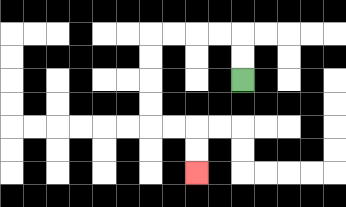{'start': '[10, 3]', 'end': '[8, 7]', 'path_directions': 'U,U,L,L,L,L,D,D,D,D,R,R,D,D', 'path_coordinates': '[[10, 3], [10, 2], [10, 1], [9, 1], [8, 1], [7, 1], [6, 1], [6, 2], [6, 3], [6, 4], [6, 5], [7, 5], [8, 5], [8, 6], [8, 7]]'}